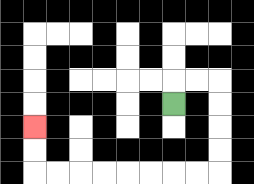{'start': '[7, 4]', 'end': '[1, 5]', 'path_directions': 'U,R,R,D,D,D,D,L,L,L,L,L,L,L,L,U,U', 'path_coordinates': '[[7, 4], [7, 3], [8, 3], [9, 3], [9, 4], [9, 5], [9, 6], [9, 7], [8, 7], [7, 7], [6, 7], [5, 7], [4, 7], [3, 7], [2, 7], [1, 7], [1, 6], [1, 5]]'}